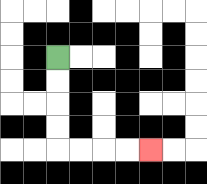{'start': '[2, 2]', 'end': '[6, 6]', 'path_directions': 'D,D,D,D,R,R,R,R', 'path_coordinates': '[[2, 2], [2, 3], [2, 4], [2, 5], [2, 6], [3, 6], [4, 6], [5, 6], [6, 6]]'}